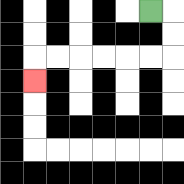{'start': '[6, 0]', 'end': '[1, 3]', 'path_directions': 'R,D,D,L,L,L,L,L,L,D', 'path_coordinates': '[[6, 0], [7, 0], [7, 1], [7, 2], [6, 2], [5, 2], [4, 2], [3, 2], [2, 2], [1, 2], [1, 3]]'}